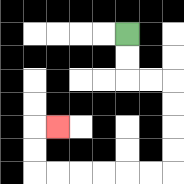{'start': '[5, 1]', 'end': '[2, 5]', 'path_directions': 'D,D,R,R,D,D,D,D,L,L,L,L,L,L,U,U,R', 'path_coordinates': '[[5, 1], [5, 2], [5, 3], [6, 3], [7, 3], [7, 4], [7, 5], [7, 6], [7, 7], [6, 7], [5, 7], [4, 7], [3, 7], [2, 7], [1, 7], [1, 6], [1, 5], [2, 5]]'}